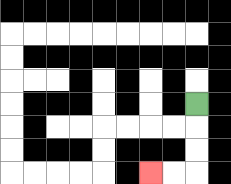{'start': '[8, 4]', 'end': '[6, 7]', 'path_directions': 'D,D,D,L,L', 'path_coordinates': '[[8, 4], [8, 5], [8, 6], [8, 7], [7, 7], [6, 7]]'}